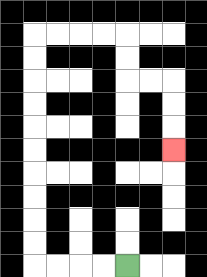{'start': '[5, 11]', 'end': '[7, 6]', 'path_directions': 'L,L,L,L,U,U,U,U,U,U,U,U,U,U,R,R,R,R,D,D,R,R,D,D,D', 'path_coordinates': '[[5, 11], [4, 11], [3, 11], [2, 11], [1, 11], [1, 10], [1, 9], [1, 8], [1, 7], [1, 6], [1, 5], [1, 4], [1, 3], [1, 2], [1, 1], [2, 1], [3, 1], [4, 1], [5, 1], [5, 2], [5, 3], [6, 3], [7, 3], [7, 4], [7, 5], [7, 6]]'}